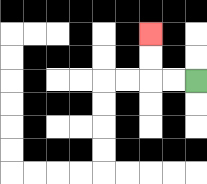{'start': '[8, 3]', 'end': '[6, 1]', 'path_directions': 'L,L,U,U', 'path_coordinates': '[[8, 3], [7, 3], [6, 3], [6, 2], [6, 1]]'}